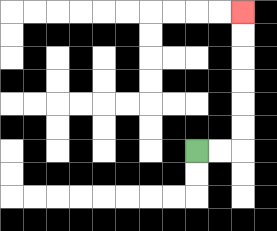{'start': '[8, 6]', 'end': '[10, 0]', 'path_directions': 'R,R,U,U,U,U,U,U', 'path_coordinates': '[[8, 6], [9, 6], [10, 6], [10, 5], [10, 4], [10, 3], [10, 2], [10, 1], [10, 0]]'}